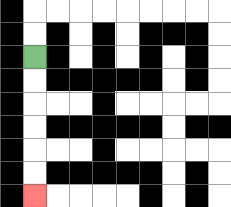{'start': '[1, 2]', 'end': '[1, 8]', 'path_directions': 'D,D,D,D,D,D', 'path_coordinates': '[[1, 2], [1, 3], [1, 4], [1, 5], [1, 6], [1, 7], [1, 8]]'}